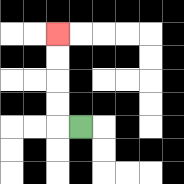{'start': '[3, 5]', 'end': '[2, 1]', 'path_directions': 'L,U,U,U,U', 'path_coordinates': '[[3, 5], [2, 5], [2, 4], [2, 3], [2, 2], [2, 1]]'}